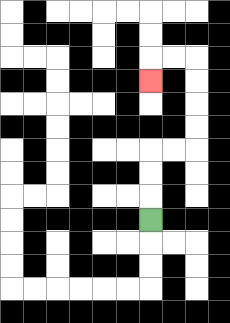{'start': '[6, 9]', 'end': '[6, 3]', 'path_directions': 'U,U,U,R,R,U,U,U,U,L,L,D', 'path_coordinates': '[[6, 9], [6, 8], [6, 7], [6, 6], [7, 6], [8, 6], [8, 5], [8, 4], [8, 3], [8, 2], [7, 2], [6, 2], [6, 3]]'}